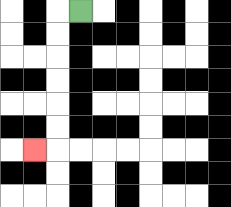{'start': '[3, 0]', 'end': '[1, 6]', 'path_directions': 'L,D,D,D,D,D,D,L', 'path_coordinates': '[[3, 0], [2, 0], [2, 1], [2, 2], [2, 3], [2, 4], [2, 5], [2, 6], [1, 6]]'}